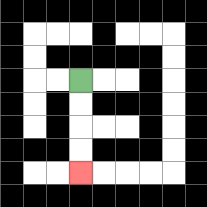{'start': '[3, 3]', 'end': '[3, 7]', 'path_directions': 'D,D,D,D', 'path_coordinates': '[[3, 3], [3, 4], [3, 5], [3, 6], [3, 7]]'}